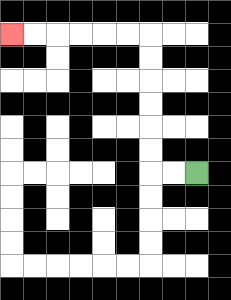{'start': '[8, 7]', 'end': '[0, 1]', 'path_directions': 'L,L,U,U,U,U,U,U,L,L,L,L,L,L', 'path_coordinates': '[[8, 7], [7, 7], [6, 7], [6, 6], [6, 5], [6, 4], [6, 3], [6, 2], [6, 1], [5, 1], [4, 1], [3, 1], [2, 1], [1, 1], [0, 1]]'}